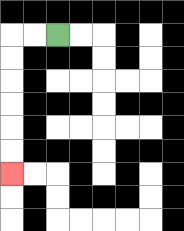{'start': '[2, 1]', 'end': '[0, 7]', 'path_directions': 'L,L,D,D,D,D,D,D', 'path_coordinates': '[[2, 1], [1, 1], [0, 1], [0, 2], [0, 3], [0, 4], [0, 5], [0, 6], [0, 7]]'}